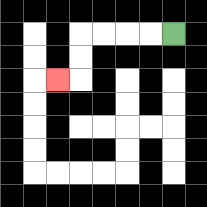{'start': '[7, 1]', 'end': '[2, 3]', 'path_directions': 'L,L,L,L,D,D,L', 'path_coordinates': '[[7, 1], [6, 1], [5, 1], [4, 1], [3, 1], [3, 2], [3, 3], [2, 3]]'}